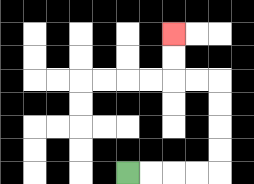{'start': '[5, 7]', 'end': '[7, 1]', 'path_directions': 'R,R,R,R,U,U,U,U,L,L,U,U', 'path_coordinates': '[[5, 7], [6, 7], [7, 7], [8, 7], [9, 7], [9, 6], [9, 5], [9, 4], [9, 3], [8, 3], [7, 3], [7, 2], [7, 1]]'}